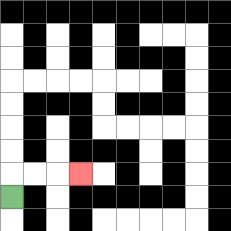{'start': '[0, 8]', 'end': '[3, 7]', 'path_directions': 'U,R,R,R', 'path_coordinates': '[[0, 8], [0, 7], [1, 7], [2, 7], [3, 7]]'}